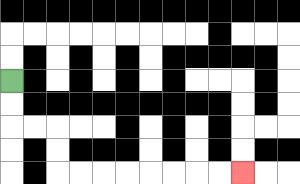{'start': '[0, 3]', 'end': '[10, 7]', 'path_directions': 'D,D,R,R,D,D,R,R,R,R,R,R,R,R', 'path_coordinates': '[[0, 3], [0, 4], [0, 5], [1, 5], [2, 5], [2, 6], [2, 7], [3, 7], [4, 7], [5, 7], [6, 7], [7, 7], [8, 7], [9, 7], [10, 7]]'}